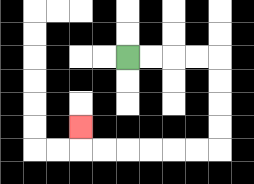{'start': '[5, 2]', 'end': '[3, 5]', 'path_directions': 'R,R,R,R,D,D,D,D,L,L,L,L,L,L,U', 'path_coordinates': '[[5, 2], [6, 2], [7, 2], [8, 2], [9, 2], [9, 3], [9, 4], [9, 5], [9, 6], [8, 6], [7, 6], [6, 6], [5, 6], [4, 6], [3, 6], [3, 5]]'}